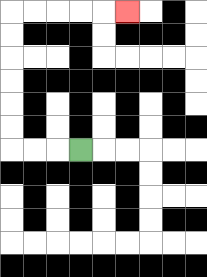{'start': '[3, 6]', 'end': '[5, 0]', 'path_directions': 'L,L,L,U,U,U,U,U,U,R,R,R,R,R', 'path_coordinates': '[[3, 6], [2, 6], [1, 6], [0, 6], [0, 5], [0, 4], [0, 3], [0, 2], [0, 1], [0, 0], [1, 0], [2, 0], [3, 0], [4, 0], [5, 0]]'}